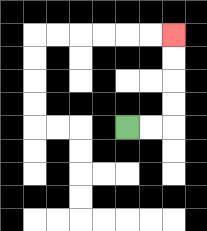{'start': '[5, 5]', 'end': '[7, 1]', 'path_directions': 'R,R,U,U,U,U', 'path_coordinates': '[[5, 5], [6, 5], [7, 5], [7, 4], [7, 3], [7, 2], [7, 1]]'}